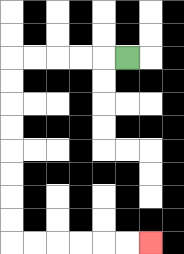{'start': '[5, 2]', 'end': '[6, 10]', 'path_directions': 'L,L,L,L,L,D,D,D,D,D,D,D,D,R,R,R,R,R,R', 'path_coordinates': '[[5, 2], [4, 2], [3, 2], [2, 2], [1, 2], [0, 2], [0, 3], [0, 4], [0, 5], [0, 6], [0, 7], [0, 8], [0, 9], [0, 10], [1, 10], [2, 10], [3, 10], [4, 10], [5, 10], [6, 10]]'}